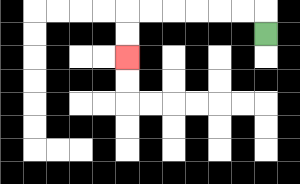{'start': '[11, 1]', 'end': '[5, 2]', 'path_directions': 'U,L,L,L,L,L,L,D,D', 'path_coordinates': '[[11, 1], [11, 0], [10, 0], [9, 0], [8, 0], [7, 0], [6, 0], [5, 0], [5, 1], [5, 2]]'}